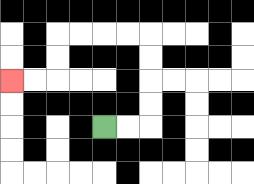{'start': '[4, 5]', 'end': '[0, 3]', 'path_directions': 'R,R,U,U,U,U,L,L,L,L,D,D,L,L', 'path_coordinates': '[[4, 5], [5, 5], [6, 5], [6, 4], [6, 3], [6, 2], [6, 1], [5, 1], [4, 1], [3, 1], [2, 1], [2, 2], [2, 3], [1, 3], [0, 3]]'}